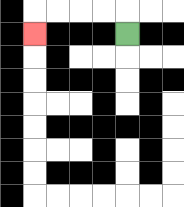{'start': '[5, 1]', 'end': '[1, 1]', 'path_directions': 'U,L,L,L,L,D', 'path_coordinates': '[[5, 1], [5, 0], [4, 0], [3, 0], [2, 0], [1, 0], [1, 1]]'}